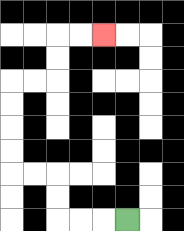{'start': '[5, 9]', 'end': '[4, 1]', 'path_directions': 'L,L,L,U,U,L,L,U,U,U,U,R,R,U,U,R,R', 'path_coordinates': '[[5, 9], [4, 9], [3, 9], [2, 9], [2, 8], [2, 7], [1, 7], [0, 7], [0, 6], [0, 5], [0, 4], [0, 3], [1, 3], [2, 3], [2, 2], [2, 1], [3, 1], [4, 1]]'}